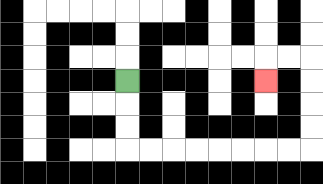{'start': '[5, 3]', 'end': '[11, 3]', 'path_directions': 'D,D,D,R,R,R,R,R,R,R,R,U,U,U,U,L,L,D', 'path_coordinates': '[[5, 3], [5, 4], [5, 5], [5, 6], [6, 6], [7, 6], [8, 6], [9, 6], [10, 6], [11, 6], [12, 6], [13, 6], [13, 5], [13, 4], [13, 3], [13, 2], [12, 2], [11, 2], [11, 3]]'}